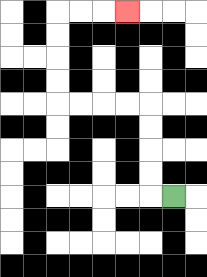{'start': '[7, 8]', 'end': '[5, 0]', 'path_directions': 'L,U,U,U,U,L,L,L,L,U,U,U,U,R,R,R', 'path_coordinates': '[[7, 8], [6, 8], [6, 7], [6, 6], [6, 5], [6, 4], [5, 4], [4, 4], [3, 4], [2, 4], [2, 3], [2, 2], [2, 1], [2, 0], [3, 0], [4, 0], [5, 0]]'}